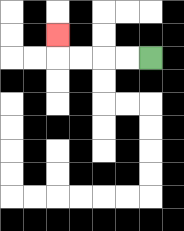{'start': '[6, 2]', 'end': '[2, 1]', 'path_directions': 'L,L,L,L,U', 'path_coordinates': '[[6, 2], [5, 2], [4, 2], [3, 2], [2, 2], [2, 1]]'}